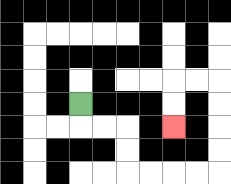{'start': '[3, 4]', 'end': '[7, 5]', 'path_directions': 'D,R,R,D,D,R,R,R,R,U,U,U,U,L,L,D,D', 'path_coordinates': '[[3, 4], [3, 5], [4, 5], [5, 5], [5, 6], [5, 7], [6, 7], [7, 7], [8, 7], [9, 7], [9, 6], [9, 5], [9, 4], [9, 3], [8, 3], [7, 3], [7, 4], [7, 5]]'}